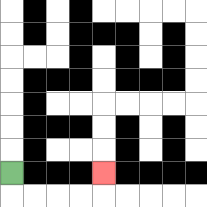{'start': '[0, 7]', 'end': '[4, 7]', 'path_directions': 'D,R,R,R,R,U', 'path_coordinates': '[[0, 7], [0, 8], [1, 8], [2, 8], [3, 8], [4, 8], [4, 7]]'}